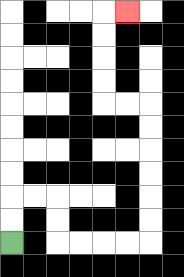{'start': '[0, 10]', 'end': '[5, 0]', 'path_directions': 'U,U,R,R,D,D,R,R,R,R,U,U,U,U,U,U,L,L,U,U,U,U,R', 'path_coordinates': '[[0, 10], [0, 9], [0, 8], [1, 8], [2, 8], [2, 9], [2, 10], [3, 10], [4, 10], [5, 10], [6, 10], [6, 9], [6, 8], [6, 7], [6, 6], [6, 5], [6, 4], [5, 4], [4, 4], [4, 3], [4, 2], [4, 1], [4, 0], [5, 0]]'}